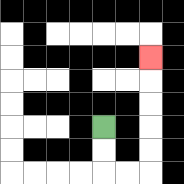{'start': '[4, 5]', 'end': '[6, 2]', 'path_directions': 'D,D,R,R,U,U,U,U,U', 'path_coordinates': '[[4, 5], [4, 6], [4, 7], [5, 7], [6, 7], [6, 6], [6, 5], [6, 4], [6, 3], [6, 2]]'}